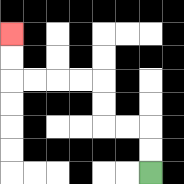{'start': '[6, 7]', 'end': '[0, 1]', 'path_directions': 'U,U,L,L,U,U,L,L,L,L,U,U', 'path_coordinates': '[[6, 7], [6, 6], [6, 5], [5, 5], [4, 5], [4, 4], [4, 3], [3, 3], [2, 3], [1, 3], [0, 3], [0, 2], [0, 1]]'}